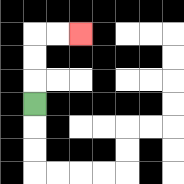{'start': '[1, 4]', 'end': '[3, 1]', 'path_directions': 'U,U,U,R,R', 'path_coordinates': '[[1, 4], [1, 3], [1, 2], [1, 1], [2, 1], [3, 1]]'}